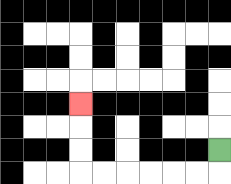{'start': '[9, 6]', 'end': '[3, 4]', 'path_directions': 'D,L,L,L,L,L,L,U,U,U', 'path_coordinates': '[[9, 6], [9, 7], [8, 7], [7, 7], [6, 7], [5, 7], [4, 7], [3, 7], [3, 6], [3, 5], [3, 4]]'}